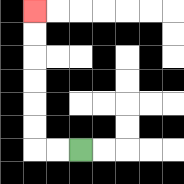{'start': '[3, 6]', 'end': '[1, 0]', 'path_directions': 'L,L,U,U,U,U,U,U', 'path_coordinates': '[[3, 6], [2, 6], [1, 6], [1, 5], [1, 4], [1, 3], [1, 2], [1, 1], [1, 0]]'}